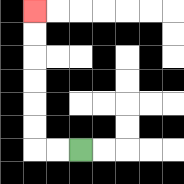{'start': '[3, 6]', 'end': '[1, 0]', 'path_directions': 'L,L,U,U,U,U,U,U', 'path_coordinates': '[[3, 6], [2, 6], [1, 6], [1, 5], [1, 4], [1, 3], [1, 2], [1, 1], [1, 0]]'}